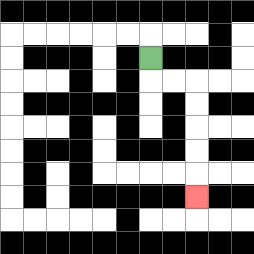{'start': '[6, 2]', 'end': '[8, 8]', 'path_directions': 'D,R,R,D,D,D,D,D', 'path_coordinates': '[[6, 2], [6, 3], [7, 3], [8, 3], [8, 4], [8, 5], [8, 6], [8, 7], [8, 8]]'}